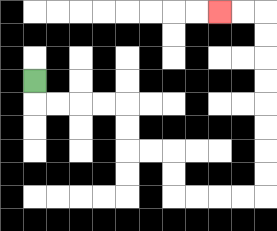{'start': '[1, 3]', 'end': '[9, 0]', 'path_directions': 'D,R,R,R,R,D,D,R,R,D,D,R,R,R,R,U,U,U,U,U,U,U,U,L,L', 'path_coordinates': '[[1, 3], [1, 4], [2, 4], [3, 4], [4, 4], [5, 4], [5, 5], [5, 6], [6, 6], [7, 6], [7, 7], [7, 8], [8, 8], [9, 8], [10, 8], [11, 8], [11, 7], [11, 6], [11, 5], [11, 4], [11, 3], [11, 2], [11, 1], [11, 0], [10, 0], [9, 0]]'}